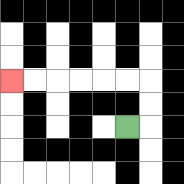{'start': '[5, 5]', 'end': '[0, 3]', 'path_directions': 'R,U,U,L,L,L,L,L,L', 'path_coordinates': '[[5, 5], [6, 5], [6, 4], [6, 3], [5, 3], [4, 3], [3, 3], [2, 3], [1, 3], [0, 3]]'}